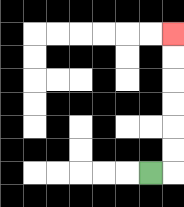{'start': '[6, 7]', 'end': '[7, 1]', 'path_directions': 'R,U,U,U,U,U,U', 'path_coordinates': '[[6, 7], [7, 7], [7, 6], [7, 5], [7, 4], [7, 3], [7, 2], [7, 1]]'}